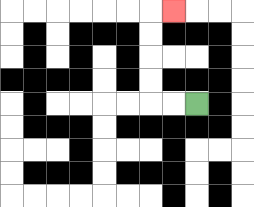{'start': '[8, 4]', 'end': '[7, 0]', 'path_directions': 'L,L,U,U,U,U,R', 'path_coordinates': '[[8, 4], [7, 4], [6, 4], [6, 3], [6, 2], [6, 1], [6, 0], [7, 0]]'}